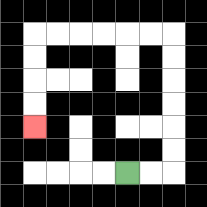{'start': '[5, 7]', 'end': '[1, 5]', 'path_directions': 'R,R,U,U,U,U,U,U,L,L,L,L,L,L,D,D,D,D', 'path_coordinates': '[[5, 7], [6, 7], [7, 7], [7, 6], [7, 5], [7, 4], [7, 3], [7, 2], [7, 1], [6, 1], [5, 1], [4, 1], [3, 1], [2, 1], [1, 1], [1, 2], [1, 3], [1, 4], [1, 5]]'}